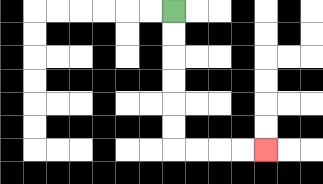{'start': '[7, 0]', 'end': '[11, 6]', 'path_directions': 'D,D,D,D,D,D,R,R,R,R', 'path_coordinates': '[[7, 0], [7, 1], [7, 2], [7, 3], [7, 4], [7, 5], [7, 6], [8, 6], [9, 6], [10, 6], [11, 6]]'}